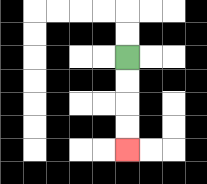{'start': '[5, 2]', 'end': '[5, 6]', 'path_directions': 'D,D,D,D', 'path_coordinates': '[[5, 2], [5, 3], [5, 4], [5, 5], [5, 6]]'}